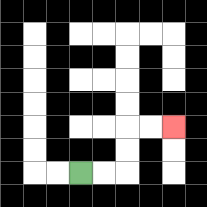{'start': '[3, 7]', 'end': '[7, 5]', 'path_directions': 'R,R,U,U,R,R', 'path_coordinates': '[[3, 7], [4, 7], [5, 7], [5, 6], [5, 5], [6, 5], [7, 5]]'}